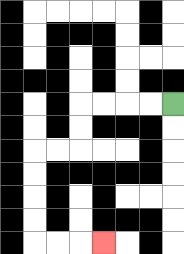{'start': '[7, 4]', 'end': '[4, 10]', 'path_directions': 'L,L,L,L,D,D,L,L,D,D,D,D,R,R,R', 'path_coordinates': '[[7, 4], [6, 4], [5, 4], [4, 4], [3, 4], [3, 5], [3, 6], [2, 6], [1, 6], [1, 7], [1, 8], [1, 9], [1, 10], [2, 10], [3, 10], [4, 10]]'}